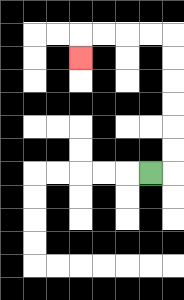{'start': '[6, 7]', 'end': '[3, 2]', 'path_directions': 'R,U,U,U,U,U,U,L,L,L,L,D', 'path_coordinates': '[[6, 7], [7, 7], [7, 6], [7, 5], [7, 4], [7, 3], [7, 2], [7, 1], [6, 1], [5, 1], [4, 1], [3, 1], [3, 2]]'}